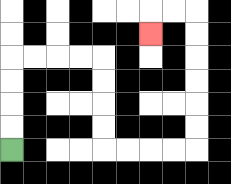{'start': '[0, 6]', 'end': '[6, 1]', 'path_directions': 'U,U,U,U,R,R,R,R,D,D,D,D,R,R,R,R,U,U,U,U,U,U,L,L,D', 'path_coordinates': '[[0, 6], [0, 5], [0, 4], [0, 3], [0, 2], [1, 2], [2, 2], [3, 2], [4, 2], [4, 3], [4, 4], [4, 5], [4, 6], [5, 6], [6, 6], [7, 6], [8, 6], [8, 5], [8, 4], [8, 3], [8, 2], [8, 1], [8, 0], [7, 0], [6, 0], [6, 1]]'}